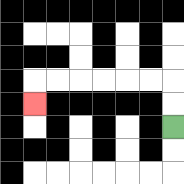{'start': '[7, 5]', 'end': '[1, 4]', 'path_directions': 'U,U,L,L,L,L,L,L,D', 'path_coordinates': '[[7, 5], [7, 4], [7, 3], [6, 3], [5, 3], [4, 3], [3, 3], [2, 3], [1, 3], [1, 4]]'}